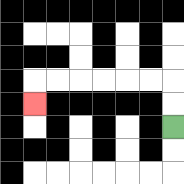{'start': '[7, 5]', 'end': '[1, 4]', 'path_directions': 'U,U,L,L,L,L,L,L,D', 'path_coordinates': '[[7, 5], [7, 4], [7, 3], [6, 3], [5, 3], [4, 3], [3, 3], [2, 3], [1, 3], [1, 4]]'}